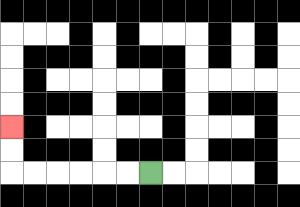{'start': '[6, 7]', 'end': '[0, 5]', 'path_directions': 'L,L,L,L,L,L,U,U', 'path_coordinates': '[[6, 7], [5, 7], [4, 7], [3, 7], [2, 7], [1, 7], [0, 7], [0, 6], [0, 5]]'}